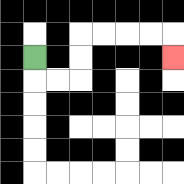{'start': '[1, 2]', 'end': '[7, 2]', 'path_directions': 'D,R,R,U,U,R,R,R,R,D', 'path_coordinates': '[[1, 2], [1, 3], [2, 3], [3, 3], [3, 2], [3, 1], [4, 1], [5, 1], [6, 1], [7, 1], [7, 2]]'}